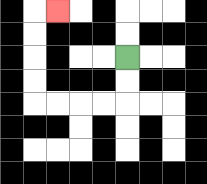{'start': '[5, 2]', 'end': '[2, 0]', 'path_directions': 'D,D,L,L,L,L,U,U,U,U,R', 'path_coordinates': '[[5, 2], [5, 3], [5, 4], [4, 4], [3, 4], [2, 4], [1, 4], [1, 3], [1, 2], [1, 1], [1, 0], [2, 0]]'}